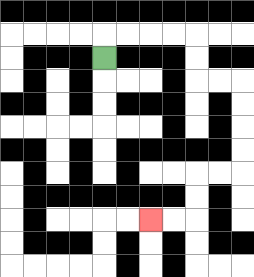{'start': '[4, 2]', 'end': '[6, 9]', 'path_directions': 'U,R,R,R,R,D,D,R,R,D,D,D,D,L,L,D,D,L,L', 'path_coordinates': '[[4, 2], [4, 1], [5, 1], [6, 1], [7, 1], [8, 1], [8, 2], [8, 3], [9, 3], [10, 3], [10, 4], [10, 5], [10, 6], [10, 7], [9, 7], [8, 7], [8, 8], [8, 9], [7, 9], [6, 9]]'}